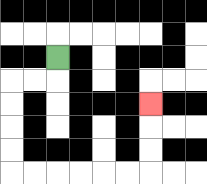{'start': '[2, 2]', 'end': '[6, 4]', 'path_directions': 'D,L,L,D,D,D,D,R,R,R,R,R,R,U,U,U', 'path_coordinates': '[[2, 2], [2, 3], [1, 3], [0, 3], [0, 4], [0, 5], [0, 6], [0, 7], [1, 7], [2, 7], [3, 7], [4, 7], [5, 7], [6, 7], [6, 6], [6, 5], [6, 4]]'}